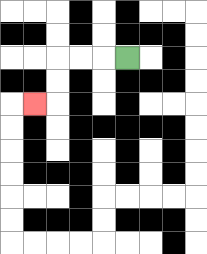{'start': '[5, 2]', 'end': '[1, 4]', 'path_directions': 'L,L,L,D,D,L', 'path_coordinates': '[[5, 2], [4, 2], [3, 2], [2, 2], [2, 3], [2, 4], [1, 4]]'}